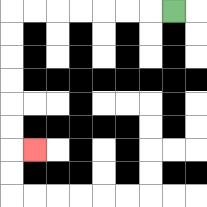{'start': '[7, 0]', 'end': '[1, 6]', 'path_directions': 'L,L,L,L,L,L,L,D,D,D,D,D,D,R', 'path_coordinates': '[[7, 0], [6, 0], [5, 0], [4, 0], [3, 0], [2, 0], [1, 0], [0, 0], [0, 1], [0, 2], [0, 3], [0, 4], [0, 5], [0, 6], [1, 6]]'}